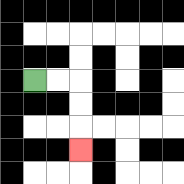{'start': '[1, 3]', 'end': '[3, 6]', 'path_directions': 'R,R,D,D,D', 'path_coordinates': '[[1, 3], [2, 3], [3, 3], [3, 4], [3, 5], [3, 6]]'}